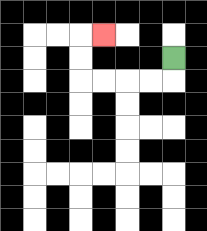{'start': '[7, 2]', 'end': '[4, 1]', 'path_directions': 'D,L,L,L,L,U,U,R', 'path_coordinates': '[[7, 2], [7, 3], [6, 3], [5, 3], [4, 3], [3, 3], [3, 2], [3, 1], [4, 1]]'}